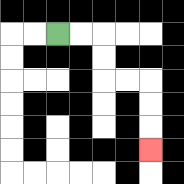{'start': '[2, 1]', 'end': '[6, 6]', 'path_directions': 'R,R,D,D,R,R,D,D,D', 'path_coordinates': '[[2, 1], [3, 1], [4, 1], [4, 2], [4, 3], [5, 3], [6, 3], [6, 4], [6, 5], [6, 6]]'}